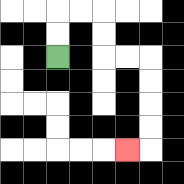{'start': '[2, 2]', 'end': '[5, 6]', 'path_directions': 'U,U,R,R,D,D,R,R,D,D,D,D,L', 'path_coordinates': '[[2, 2], [2, 1], [2, 0], [3, 0], [4, 0], [4, 1], [4, 2], [5, 2], [6, 2], [6, 3], [6, 4], [6, 5], [6, 6], [5, 6]]'}